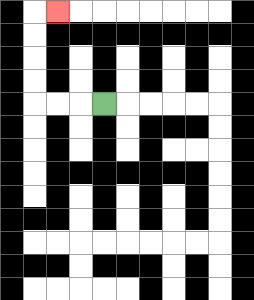{'start': '[4, 4]', 'end': '[2, 0]', 'path_directions': 'L,L,L,U,U,U,U,R', 'path_coordinates': '[[4, 4], [3, 4], [2, 4], [1, 4], [1, 3], [1, 2], [1, 1], [1, 0], [2, 0]]'}